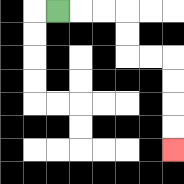{'start': '[2, 0]', 'end': '[7, 6]', 'path_directions': 'R,R,R,D,D,R,R,D,D,D,D', 'path_coordinates': '[[2, 0], [3, 0], [4, 0], [5, 0], [5, 1], [5, 2], [6, 2], [7, 2], [7, 3], [7, 4], [7, 5], [7, 6]]'}